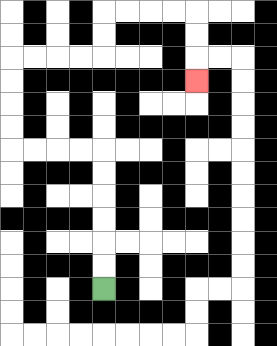{'start': '[4, 12]', 'end': '[8, 3]', 'path_directions': 'U,U,U,U,U,U,L,L,L,L,U,U,U,U,R,R,R,R,U,U,R,R,R,R,D,D,D', 'path_coordinates': '[[4, 12], [4, 11], [4, 10], [4, 9], [4, 8], [4, 7], [4, 6], [3, 6], [2, 6], [1, 6], [0, 6], [0, 5], [0, 4], [0, 3], [0, 2], [1, 2], [2, 2], [3, 2], [4, 2], [4, 1], [4, 0], [5, 0], [6, 0], [7, 0], [8, 0], [8, 1], [8, 2], [8, 3]]'}